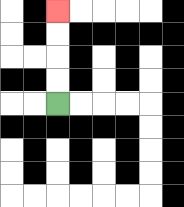{'start': '[2, 4]', 'end': '[2, 0]', 'path_directions': 'U,U,U,U', 'path_coordinates': '[[2, 4], [2, 3], [2, 2], [2, 1], [2, 0]]'}